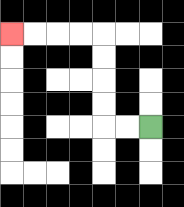{'start': '[6, 5]', 'end': '[0, 1]', 'path_directions': 'L,L,U,U,U,U,L,L,L,L', 'path_coordinates': '[[6, 5], [5, 5], [4, 5], [4, 4], [4, 3], [4, 2], [4, 1], [3, 1], [2, 1], [1, 1], [0, 1]]'}